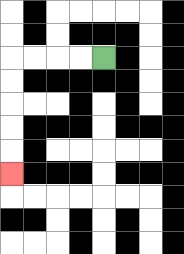{'start': '[4, 2]', 'end': '[0, 7]', 'path_directions': 'L,L,L,L,D,D,D,D,D', 'path_coordinates': '[[4, 2], [3, 2], [2, 2], [1, 2], [0, 2], [0, 3], [0, 4], [0, 5], [0, 6], [0, 7]]'}